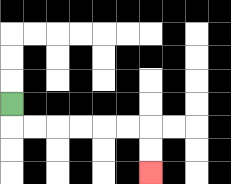{'start': '[0, 4]', 'end': '[6, 7]', 'path_directions': 'D,R,R,R,R,R,R,D,D', 'path_coordinates': '[[0, 4], [0, 5], [1, 5], [2, 5], [3, 5], [4, 5], [5, 5], [6, 5], [6, 6], [6, 7]]'}